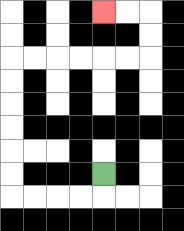{'start': '[4, 7]', 'end': '[4, 0]', 'path_directions': 'D,L,L,L,L,U,U,U,U,U,U,R,R,R,R,R,R,U,U,L,L', 'path_coordinates': '[[4, 7], [4, 8], [3, 8], [2, 8], [1, 8], [0, 8], [0, 7], [0, 6], [0, 5], [0, 4], [0, 3], [0, 2], [1, 2], [2, 2], [3, 2], [4, 2], [5, 2], [6, 2], [6, 1], [6, 0], [5, 0], [4, 0]]'}